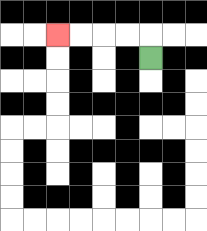{'start': '[6, 2]', 'end': '[2, 1]', 'path_directions': 'U,L,L,L,L', 'path_coordinates': '[[6, 2], [6, 1], [5, 1], [4, 1], [3, 1], [2, 1]]'}